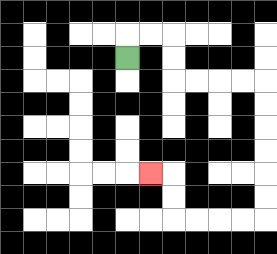{'start': '[5, 2]', 'end': '[6, 7]', 'path_directions': 'U,R,R,D,D,R,R,R,R,D,D,D,D,D,D,L,L,L,L,U,U,L', 'path_coordinates': '[[5, 2], [5, 1], [6, 1], [7, 1], [7, 2], [7, 3], [8, 3], [9, 3], [10, 3], [11, 3], [11, 4], [11, 5], [11, 6], [11, 7], [11, 8], [11, 9], [10, 9], [9, 9], [8, 9], [7, 9], [7, 8], [7, 7], [6, 7]]'}